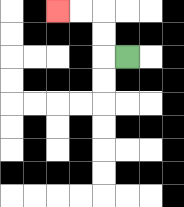{'start': '[5, 2]', 'end': '[2, 0]', 'path_directions': 'L,U,U,L,L', 'path_coordinates': '[[5, 2], [4, 2], [4, 1], [4, 0], [3, 0], [2, 0]]'}